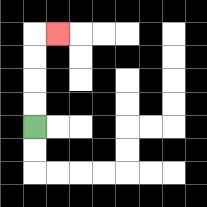{'start': '[1, 5]', 'end': '[2, 1]', 'path_directions': 'U,U,U,U,R', 'path_coordinates': '[[1, 5], [1, 4], [1, 3], [1, 2], [1, 1], [2, 1]]'}